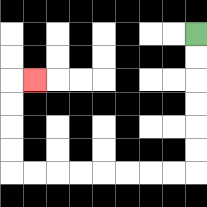{'start': '[8, 1]', 'end': '[1, 3]', 'path_directions': 'D,D,D,D,D,D,L,L,L,L,L,L,L,L,U,U,U,U,R', 'path_coordinates': '[[8, 1], [8, 2], [8, 3], [8, 4], [8, 5], [8, 6], [8, 7], [7, 7], [6, 7], [5, 7], [4, 7], [3, 7], [2, 7], [1, 7], [0, 7], [0, 6], [0, 5], [0, 4], [0, 3], [1, 3]]'}